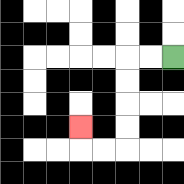{'start': '[7, 2]', 'end': '[3, 5]', 'path_directions': 'L,L,D,D,D,D,L,L,U', 'path_coordinates': '[[7, 2], [6, 2], [5, 2], [5, 3], [5, 4], [5, 5], [5, 6], [4, 6], [3, 6], [3, 5]]'}